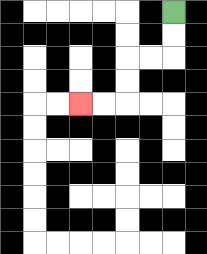{'start': '[7, 0]', 'end': '[3, 4]', 'path_directions': 'D,D,L,L,D,D,L,L', 'path_coordinates': '[[7, 0], [7, 1], [7, 2], [6, 2], [5, 2], [5, 3], [5, 4], [4, 4], [3, 4]]'}